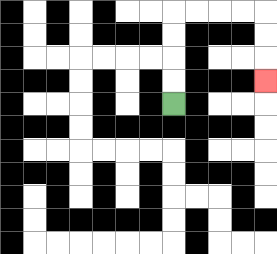{'start': '[7, 4]', 'end': '[11, 3]', 'path_directions': 'U,U,U,U,R,R,R,R,D,D,D', 'path_coordinates': '[[7, 4], [7, 3], [7, 2], [7, 1], [7, 0], [8, 0], [9, 0], [10, 0], [11, 0], [11, 1], [11, 2], [11, 3]]'}